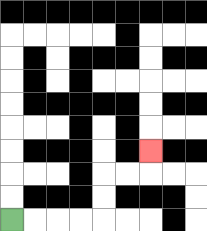{'start': '[0, 9]', 'end': '[6, 6]', 'path_directions': 'R,R,R,R,U,U,R,R,U', 'path_coordinates': '[[0, 9], [1, 9], [2, 9], [3, 9], [4, 9], [4, 8], [4, 7], [5, 7], [6, 7], [6, 6]]'}